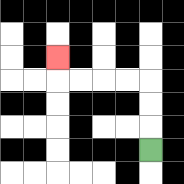{'start': '[6, 6]', 'end': '[2, 2]', 'path_directions': 'U,U,U,L,L,L,L,U', 'path_coordinates': '[[6, 6], [6, 5], [6, 4], [6, 3], [5, 3], [4, 3], [3, 3], [2, 3], [2, 2]]'}